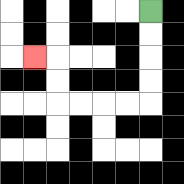{'start': '[6, 0]', 'end': '[1, 2]', 'path_directions': 'D,D,D,D,L,L,L,L,U,U,L', 'path_coordinates': '[[6, 0], [6, 1], [6, 2], [6, 3], [6, 4], [5, 4], [4, 4], [3, 4], [2, 4], [2, 3], [2, 2], [1, 2]]'}